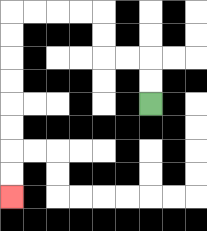{'start': '[6, 4]', 'end': '[0, 8]', 'path_directions': 'U,U,L,L,U,U,L,L,L,L,D,D,D,D,D,D,D,D', 'path_coordinates': '[[6, 4], [6, 3], [6, 2], [5, 2], [4, 2], [4, 1], [4, 0], [3, 0], [2, 0], [1, 0], [0, 0], [0, 1], [0, 2], [0, 3], [0, 4], [0, 5], [0, 6], [0, 7], [0, 8]]'}